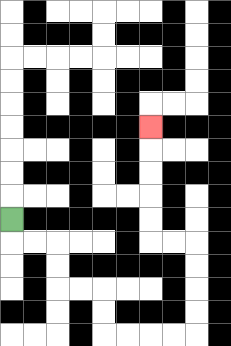{'start': '[0, 9]', 'end': '[6, 5]', 'path_directions': 'D,R,R,D,D,R,R,D,D,R,R,R,R,U,U,U,U,L,L,U,U,U,U,U', 'path_coordinates': '[[0, 9], [0, 10], [1, 10], [2, 10], [2, 11], [2, 12], [3, 12], [4, 12], [4, 13], [4, 14], [5, 14], [6, 14], [7, 14], [8, 14], [8, 13], [8, 12], [8, 11], [8, 10], [7, 10], [6, 10], [6, 9], [6, 8], [6, 7], [6, 6], [6, 5]]'}